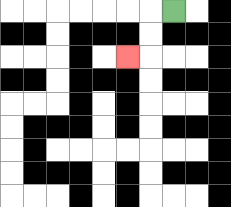{'start': '[7, 0]', 'end': '[5, 2]', 'path_directions': 'L,D,D,L', 'path_coordinates': '[[7, 0], [6, 0], [6, 1], [6, 2], [5, 2]]'}